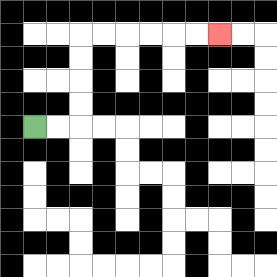{'start': '[1, 5]', 'end': '[9, 1]', 'path_directions': 'R,R,U,U,U,U,R,R,R,R,R,R', 'path_coordinates': '[[1, 5], [2, 5], [3, 5], [3, 4], [3, 3], [3, 2], [3, 1], [4, 1], [5, 1], [6, 1], [7, 1], [8, 1], [9, 1]]'}